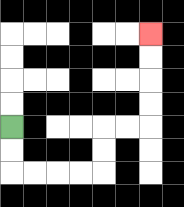{'start': '[0, 5]', 'end': '[6, 1]', 'path_directions': 'D,D,R,R,R,R,U,U,R,R,U,U,U,U', 'path_coordinates': '[[0, 5], [0, 6], [0, 7], [1, 7], [2, 7], [3, 7], [4, 7], [4, 6], [4, 5], [5, 5], [6, 5], [6, 4], [6, 3], [6, 2], [6, 1]]'}